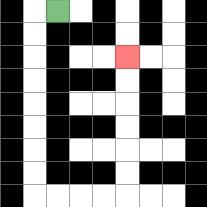{'start': '[2, 0]', 'end': '[5, 2]', 'path_directions': 'L,D,D,D,D,D,D,D,D,R,R,R,R,U,U,U,U,U,U', 'path_coordinates': '[[2, 0], [1, 0], [1, 1], [1, 2], [1, 3], [1, 4], [1, 5], [1, 6], [1, 7], [1, 8], [2, 8], [3, 8], [4, 8], [5, 8], [5, 7], [5, 6], [5, 5], [5, 4], [5, 3], [5, 2]]'}